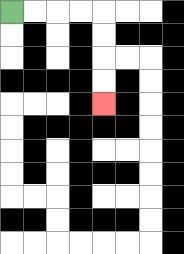{'start': '[0, 0]', 'end': '[4, 4]', 'path_directions': 'R,R,R,R,D,D,D,D', 'path_coordinates': '[[0, 0], [1, 0], [2, 0], [3, 0], [4, 0], [4, 1], [4, 2], [4, 3], [4, 4]]'}